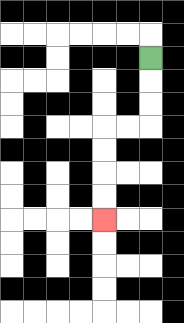{'start': '[6, 2]', 'end': '[4, 9]', 'path_directions': 'D,D,D,L,L,D,D,D,D', 'path_coordinates': '[[6, 2], [6, 3], [6, 4], [6, 5], [5, 5], [4, 5], [4, 6], [4, 7], [4, 8], [4, 9]]'}